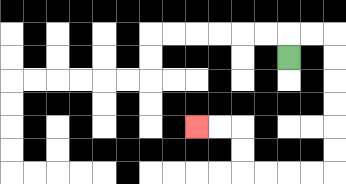{'start': '[12, 2]', 'end': '[8, 5]', 'path_directions': 'U,R,R,D,D,D,D,D,D,L,L,L,L,U,U,L,L', 'path_coordinates': '[[12, 2], [12, 1], [13, 1], [14, 1], [14, 2], [14, 3], [14, 4], [14, 5], [14, 6], [14, 7], [13, 7], [12, 7], [11, 7], [10, 7], [10, 6], [10, 5], [9, 5], [8, 5]]'}